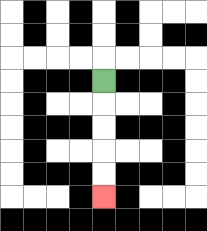{'start': '[4, 3]', 'end': '[4, 8]', 'path_directions': 'D,D,D,D,D', 'path_coordinates': '[[4, 3], [4, 4], [4, 5], [4, 6], [4, 7], [4, 8]]'}